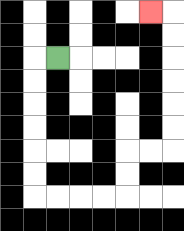{'start': '[2, 2]', 'end': '[6, 0]', 'path_directions': 'L,D,D,D,D,D,D,R,R,R,R,U,U,R,R,U,U,U,U,U,U,L', 'path_coordinates': '[[2, 2], [1, 2], [1, 3], [1, 4], [1, 5], [1, 6], [1, 7], [1, 8], [2, 8], [3, 8], [4, 8], [5, 8], [5, 7], [5, 6], [6, 6], [7, 6], [7, 5], [7, 4], [7, 3], [7, 2], [7, 1], [7, 0], [6, 0]]'}